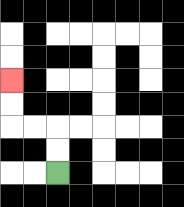{'start': '[2, 7]', 'end': '[0, 3]', 'path_directions': 'U,U,L,L,U,U', 'path_coordinates': '[[2, 7], [2, 6], [2, 5], [1, 5], [0, 5], [0, 4], [0, 3]]'}